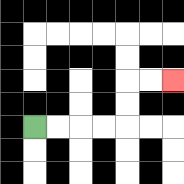{'start': '[1, 5]', 'end': '[7, 3]', 'path_directions': 'R,R,R,R,U,U,R,R', 'path_coordinates': '[[1, 5], [2, 5], [3, 5], [4, 5], [5, 5], [5, 4], [5, 3], [6, 3], [7, 3]]'}